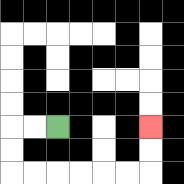{'start': '[2, 5]', 'end': '[6, 5]', 'path_directions': 'L,L,D,D,R,R,R,R,R,R,U,U', 'path_coordinates': '[[2, 5], [1, 5], [0, 5], [0, 6], [0, 7], [1, 7], [2, 7], [3, 7], [4, 7], [5, 7], [6, 7], [6, 6], [6, 5]]'}